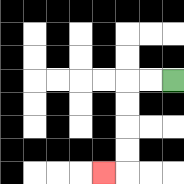{'start': '[7, 3]', 'end': '[4, 7]', 'path_directions': 'L,L,D,D,D,D,L', 'path_coordinates': '[[7, 3], [6, 3], [5, 3], [5, 4], [5, 5], [5, 6], [5, 7], [4, 7]]'}